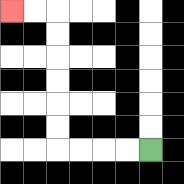{'start': '[6, 6]', 'end': '[0, 0]', 'path_directions': 'L,L,L,L,U,U,U,U,U,U,L,L', 'path_coordinates': '[[6, 6], [5, 6], [4, 6], [3, 6], [2, 6], [2, 5], [2, 4], [2, 3], [2, 2], [2, 1], [2, 0], [1, 0], [0, 0]]'}